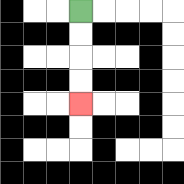{'start': '[3, 0]', 'end': '[3, 4]', 'path_directions': 'D,D,D,D', 'path_coordinates': '[[3, 0], [3, 1], [3, 2], [3, 3], [3, 4]]'}